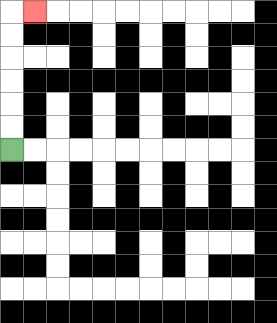{'start': '[0, 6]', 'end': '[1, 0]', 'path_directions': 'U,U,U,U,U,U,R', 'path_coordinates': '[[0, 6], [0, 5], [0, 4], [0, 3], [0, 2], [0, 1], [0, 0], [1, 0]]'}